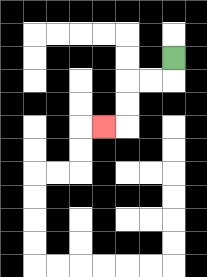{'start': '[7, 2]', 'end': '[4, 5]', 'path_directions': 'D,L,L,D,D,L', 'path_coordinates': '[[7, 2], [7, 3], [6, 3], [5, 3], [5, 4], [5, 5], [4, 5]]'}